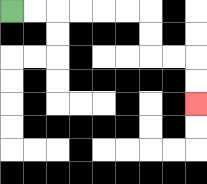{'start': '[0, 0]', 'end': '[8, 4]', 'path_directions': 'R,R,R,R,R,R,D,D,R,R,D,D', 'path_coordinates': '[[0, 0], [1, 0], [2, 0], [3, 0], [4, 0], [5, 0], [6, 0], [6, 1], [6, 2], [7, 2], [8, 2], [8, 3], [8, 4]]'}